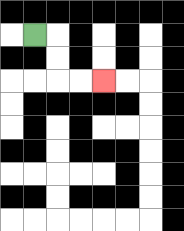{'start': '[1, 1]', 'end': '[4, 3]', 'path_directions': 'R,D,D,R,R', 'path_coordinates': '[[1, 1], [2, 1], [2, 2], [2, 3], [3, 3], [4, 3]]'}